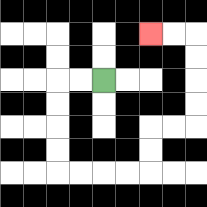{'start': '[4, 3]', 'end': '[6, 1]', 'path_directions': 'L,L,D,D,D,D,R,R,R,R,U,U,R,R,U,U,U,U,L,L', 'path_coordinates': '[[4, 3], [3, 3], [2, 3], [2, 4], [2, 5], [2, 6], [2, 7], [3, 7], [4, 7], [5, 7], [6, 7], [6, 6], [6, 5], [7, 5], [8, 5], [8, 4], [8, 3], [8, 2], [8, 1], [7, 1], [6, 1]]'}